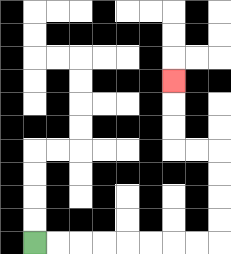{'start': '[1, 10]', 'end': '[7, 3]', 'path_directions': 'R,R,R,R,R,R,R,R,U,U,U,U,L,L,U,U,U', 'path_coordinates': '[[1, 10], [2, 10], [3, 10], [4, 10], [5, 10], [6, 10], [7, 10], [8, 10], [9, 10], [9, 9], [9, 8], [9, 7], [9, 6], [8, 6], [7, 6], [7, 5], [7, 4], [7, 3]]'}